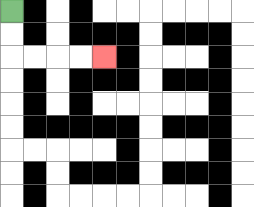{'start': '[0, 0]', 'end': '[4, 2]', 'path_directions': 'D,D,R,R,R,R', 'path_coordinates': '[[0, 0], [0, 1], [0, 2], [1, 2], [2, 2], [3, 2], [4, 2]]'}